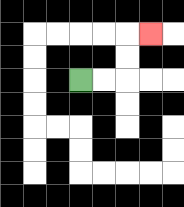{'start': '[3, 3]', 'end': '[6, 1]', 'path_directions': 'R,R,U,U,R', 'path_coordinates': '[[3, 3], [4, 3], [5, 3], [5, 2], [5, 1], [6, 1]]'}